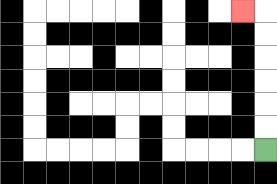{'start': '[11, 6]', 'end': '[10, 0]', 'path_directions': 'U,U,U,U,U,U,L', 'path_coordinates': '[[11, 6], [11, 5], [11, 4], [11, 3], [11, 2], [11, 1], [11, 0], [10, 0]]'}